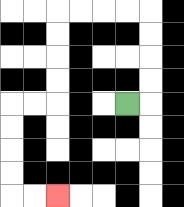{'start': '[5, 4]', 'end': '[2, 8]', 'path_directions': 'R,U,U,U,U,L,L,L,L,D,D,D,D,L,L,D,D,D,D,R,R', 'path_coordinates': '[[5, 4], [6, 4], [6, 3], [6, 2], [6, 1], [6, 0], [5, 0], [4, 0], [3, 0], [2, 0], [2, 1], [2, 2], [2, 3], [2, 4], [1, 4], [0, 4], [0, 5], [0, 6], [0, 7], [0, 8], [1, 8], [2, 8]]'}